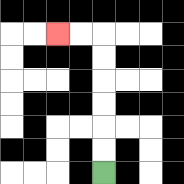{'start': '[4, 7]', 'end': '[2, 1]', 'path_directions': 'U,U,U,U,U,U,L,L', 'path_coordinates': '[[4, 7], [4, 6], [4, 5], [4, 4], [4, 3], [4, 2], [4, 1], [3, 1], [2, 1]]'}